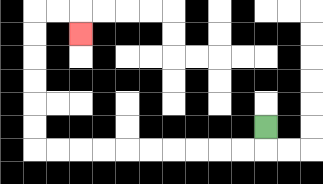{'start': '[11, 5]', 'end': '[3, 1]', 'path_directions': 'D,L,L,L,L,L,L,L,L,L,L,U,U,U,U,U,U,R,R,D', 'path_coordinates': '[[11, 5], [11, 6], [10, 6], [9, 6], [8, 6], [7, 6], [6, 6], [5, 6], [4, 6], [3, 6], [2, 6], [1, 6], [1, 5], [1, 4], [1, 3], [1, 2], [1, 1], [1, 0], [2, 0], [3, 0], [3, 1]]'}